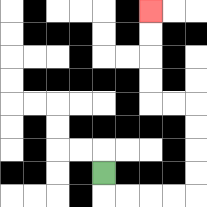{'start': '[4, 7]', 'end': '[6, 0]', 'path_directions': 'D,R,R,R,R,U,U,U,U,L,L,U,U,U,U', 'path_coordinates': '[[4, 7], [4, 8], [5, 8], [6, 8], [7, 8], [8, 8], [8, 7], [8, 6], [8, 5], [8, 4], [7, 4], [6, 4], [6, 3], [6, 2], [6, 1], [6, 0]]'}